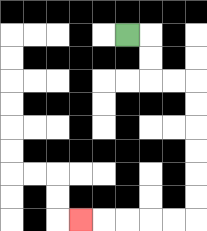{'start': '[5, 1]', 'end': '[3, 9]', 'path_directions': 'R,D,D,R,R,D,D,D,D,D,D,L,L,L,L,L', 'path_coordinates': '[[5, 1], [6, 1], [6, 2], [6, 3], [7, 3], [8, 3], [8, 4], [8, 5], [8, 6], [8, 7], [8, 8], [8, 9], [7, 9], [6, 9], [5, 9], [4, 9], [3, 9]]'}